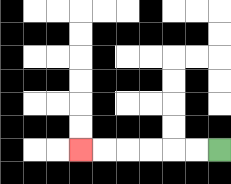{'start': '[9, 6]', 'end': '[3, 6]', 'path_directions': 'L,L,L,L,L,L', 'path_coordinates': '[[9, 6], [8, 6], [7, 6], [6, 6], [5, 6], [4, 6], [3, 6]]'}